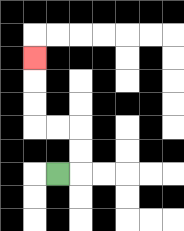{'start': '[2, 7]', 'end': '[1, 2]', 'path_directions': 'R,U,U,L,L,U,U,U', 'path_coordinates': '[[2, 7], [3, 7], [3, 6], [3, 5], [2, 5], [1, 5], [1, 4], [1, 3], [1, 2]]'}